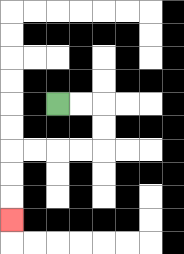{'start': '[2, 4]', 'end': '[0, 9]', 'path_directions': 'R,R,D,D,L,L,L,L,D,D,D', 'path_coordinates': '[[2, 4], [3, 4], [4, 4], [4, 5], [4, 6], [3, 6], [2, 6], [1, 6], [0, 6], [0, 7], [0, 8], [0, 9]]'}